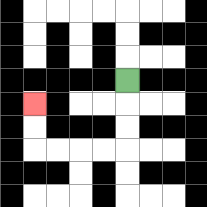{'start': '[5, 3]', 'end': '[1, 4]', 'path_directions': 'D,D,D,L,L,L,L,U,U', 'path_coordinates': '[[5, 3], [5, 4], [5, 5], [5, 6], [4, 6], [3, 6], [2, 6], [1, 6], [1, 5], [1, 4]]'}